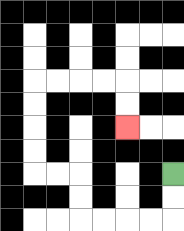{'start': '[7, 7]', 'end': '[5, 5]', 'path_directions': 'D,D,L,L,L,L,U,U,L,L,U,U,U,U,R,R,R,R,D,D', 'path_coordinates': '[[7, 7], [7, 8], [7, 9], [6, 9], [5, 9], [4, 9], [3, 9], [3, 8], [3, 7], [2, 7], [1, 7], [1, 6], [1, 5], [1, 4], [1, 3], [2, 3], [3, 3], [4, 3], [5, 3], [5, 4], [5, 5]]'}